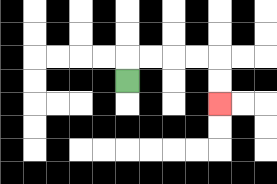{'start': '[5, 3]', 'end': '[9, 4]', 'path_directions': 'U,R,R,R,R,D,D', 'path_coordinates': '[[5, 3], [5, 2], [6, 2], [7, 2], [8, 2], [9, 2], [9, 3], [9, 4]]'}